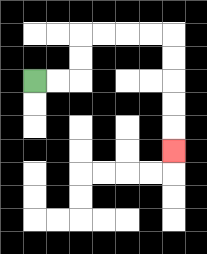{'start': '[1, 3]', 'end': '[7, 6]', 'path_directions': 'R,R,U,U,R,R,R,R,D,D,D,D,D', 'path_coordinates': '[[1, 3], [2, 3], [3, 3], [3, 2], [3, 1], [4, 1], [5, 1], [6, 1], [7, 1], [7, 2], [7, 3], [7, 4], [7, 5], [7, 6]]'}